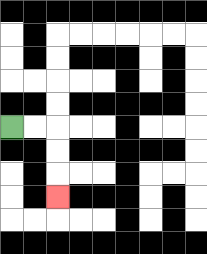{'start': '[0, 5]', 'end': '[2, 8]', 'path_directions': 'R,R,D,D,D', 'path_coordinates': '[[0, 5], [1, 5], [2, 5], [2, 6], [2, 7], [2, 8]]'}